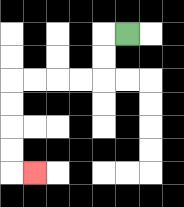{'start': '[5, 1]', 'end': '[1, 7]', 'path_directions': 'L,D,D,L,L,L,L,D,D,D,D,R', 'path_coordinates': '[[5, 1], [4, 1], [4, 2], [4, 3], [3, 3], [2, 3], [1, 3], [0, 3], [0, 4], [0, 5], [0, 6], [0, 7], [1, 7]]'}